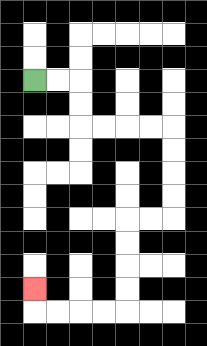{'start': '[1, 3]', 'end': '[1, 12]', 'path_directions': 'R,R,D,D,R,R,R,R,D,D,D,D,L,L,D,D,D,D,L,L,L,L,U', 'path_coordinates': '[[1, 3], [2, 3], [3, 3], [3, 4], [3, 5], [4, 5], [5, 5], [6, 5], [7, 5], [7, 6], [7, 7], [7, 8], [7, 9], [6, 9], [5, 9], [5, 10], [5, 11], [5, 12], [5, 13], [4, 13], [3, 13], [2, 13], [1, 13], [1, 12]]'}